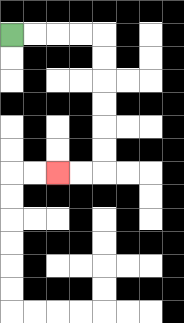{'start': '[0, 1]', 'end': '[2, 7]', 'path_directions': 'R,R,R,R,D,D,D,D,D,D,L,L', 'path_coordinates': '[[0, 1], [1, 1], [2, 1], [3, 1], [4, 1], [4, 2], [4, 3], [4, 4], [4, 5], [4, 6], [4, 7], [3, 7], [2, 7]]'}